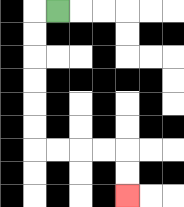{'start': '[2, 0]', 'end': '[5, 8]', 'path_directions': 'L,D,D,D,D,D,D,R,R,R,R,D,D', 'path_coordinates': '[[2, 0], [1, 0], [1, 1], [1, 2], [1, 3], [1, 4], [1, 5], [1, 6], [2, 6], [3, 6], [4, 6], [5, 6], [5, 7], [5, 8]]'}